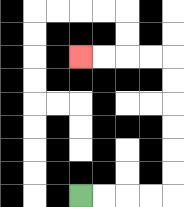{'start': '[3, 8]', 'end': '[3, 2]', 'path_directions': 'R,R,R,R,U,U,U,U,U,U,L,L,L,L', 'path_coordinates': '[[3, 8], [4, 8], [5, 8], [6, 8], [7, 8], [7, 7], [7, 6], [7, 5], [7, 4], [7, 3], [7, 2], [6, 2], [5, 2], [4, 2], [3, 2]]'}